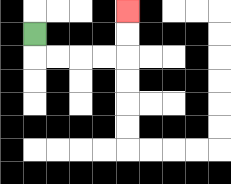{'start': '[1, 1]', 'end': '[5, 0]', 'path_directions': 'D,R,R,R,R,U,U', 'path_coordinates': '[[1, 1], [1, 2], [2, 2], [3, 2], [4, 2], [5, 2], [5, 1], [5, 0]]'}